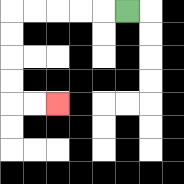{'start': '[5, 0]', 'end': '[2, 4]', 'path_directions': 'L,L,L,L,L,D,D,D,D,R,R', 'path_coordinates': '[[5, 0], [4, 0], [3, 0], [2, 0], [1, 0], [0, 0], [0, 1], [0, 2], [0, 3], [0, 4], [1, 4], [2, 4]]'}